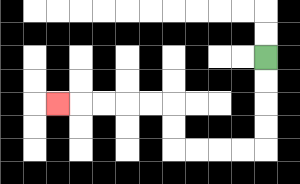{'start': '[11, 2]', 'end': '[2, 4]', 'path_directions': 'D,D,D,D,L,L,L,L,U,U,L,L,L,L,L', 'path_coordinates': '[[11, 2], [11, 3], [11, 4], [11, 5], [11, 6], [10, 6], [9, 6], [8, 6], [7, 6], [7, 5], [7, 4], [6, 4], [5, 4], [4, 4], [3, 4], [2, 4]]'}